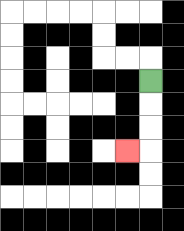{'start': '[6, 3]', 'end': '[5, 6]', 'path_directions': 'D,D,D,L', 'path_coordinates': '[[6, 3], [6, 4], [6, 5], [6, 6], [5, 6]]'}